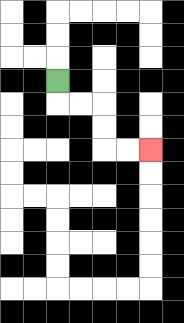{'start': '[2, 3]', 'end': '[6, 6]', 'path_directions': 'D,R,R,D,D,R,R', 'path_coordinates': '[[2, 3], [2, 4], [3, 4], [4, 4], [4, 5], [4, 6], [5, 6], [6, 6]]'}